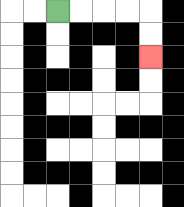{'start': '[2, 0]', 'end': '[6, 2]', 'path_directions': 'R,R,R,R,D,D', 'path_coordinates': '[[2, 0], [3, 0], [4, 0], [5, 0], [6, 0], [6, 1], [6, 2]]'}